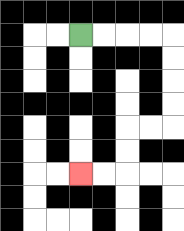{'start': '[3, 1]', 'end': '[3, 7]', 'path_directions': 'R,R,R,R,D,D,D,D,L,L,D,D,L,L', 'path_coordinates': '[[3, 1], [4, 1], [5, 1], [6, 1], [7, 1], [7, 2], [7, 3], [7, 4], [7, 5], [6, 5], [5, 5], [5, 6], [5, 7], [4, 7], [3, 7]]'}